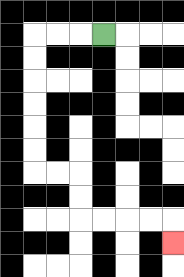{'start': '[4, 1]', 'end': '[7, 10]', 'path_directions': 'L,L,L,D,D,D,D,D,D,R,R,D,D,R,R,R,R,D', 'path_coordinates': '[[4, 1], [3, 1], [2, 1], [1, 1], [1, 2], [1, 3], [1, 4], [1, 5], [1, 6], [1, 7], [2, 7], [3, 7], [3, 8], [3, 9], [4, 9], [5, 9], [6, 9], [7, 9], [7, 10]]'}